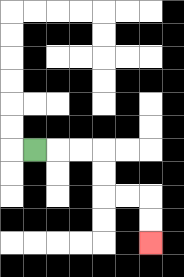{'start': '[1, 6]', 'end': '[6, 10]', 'path_directions': 'R,R,R,D,D,R,R,D,D', 'path_coordinates': '[[1, 6], [2, 6], [3, 6], [4, 6], [4, 7], [4, 8], [5, 8], [6, 8], [6, 9], [6, 10]]'}